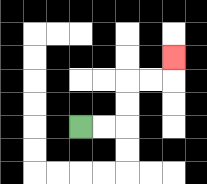{'start': '[3, 5]', 'end': '[7, 2]', 'path_directions': 'R,R,U,U,R,R,U', 'path_coordinates': '[[3, 5], [4, 5], [5, 5], [5, 4], [5, 3], [6, 3], [7, 3], [7, 2]]'}